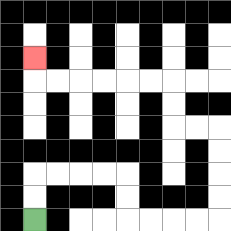{'start': '[1, 9]', 'end': '[1, 2]', 'path_directions': 'U,U,R,R,R,R,D,D,R,R,R,R,U,U,U,U,L,L,U,U,L,L,L,L,L,L,U', 'path_coordinates': '[[1, 9], [1, 8], [1, 7], [2, 7], [3, 7], [4, 7], [5, 7], [5, 8], [5, 9], [6, 9], [7, 9], [8, 9], [9, 9], [9, 8], [9, 7], [9, 6], [9, 5], [8, 5], [7, 5], [7, 4], [7, 3], [6, 3], [5, 3], [4, 3], [3, 3], [2, 3], [1, 3], [1, 2]]'}